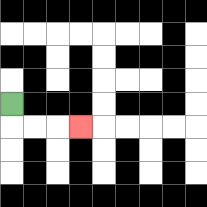{'start': '[0, 4]', 'end': '[3, 5]', 'path_directions': 'D,R,R,R', 'path_coordinates': '[[0, 4], [0, 5], [1, 5], [2, 5], [3, 5]]'}